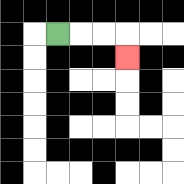{'start': '[2, 1]', 'end': '[5, 2]', 'path_directions': 'R,R,R,D', 'path_coordinates': '[[2, 1], [3, 1], [4, 1], [5, 1], [5, 2]]'}